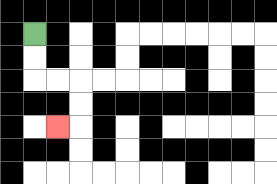{'start': '[1, 1]', 'end': '[2, 5]', 'path_directions': 'D,D,R,R,D,D,L', 'path_coordinates': '[[1, 1], [1, 2], [1, 3], [2, 3], [3, 3], [3, 4], [3, 5], [2, 5]]'}